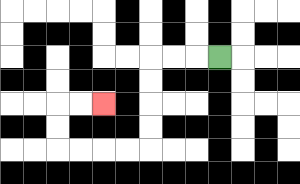{'start': '[9, 2]', 'end': '[4, 4]', 'path_directions': 'L,L,L,D,D,D,D,L,L,L,L,U,U,R,R', 'path_coordinates': '[[9, 2], [8, 2], [7, 2], [6, 2], [6, 3], [6, 4], [6, 5], [6, 6], [5, 6], [4, 6], [3, 6], [2, 6], [2, 5], [2, 4], [3, 4], [4, 4]]'}